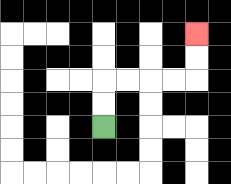{'start': '[4, 5]', 'end': '[8, 1]', 'path_directions': 'U,U,R,R,R,R,U,U', 'path_coordinates': '[[4, 5], [4, 4], [4, 3], [5, 3], [6, 3], [7, 3], [8, 3], [8, 2], [8, 1]]'}